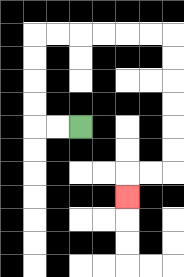{'start': '[3, 5]', 'end': '[5, 8]', 'path_directions': 'L,L,U,U,U,U,R,R,R,R,R,R,D,D,D,D,D,D,L,L,D', 'path_coordinates': '[[3, 5], [2, 5], [1, 5], [1, 4], [1, 3], [1, 2], [1, 1], [2, 1], [3, 1], [4, 1], [5, 1], [6, 1], [7, 1], [7, 2], [7, 3], [7, 4], [7, 5], [7, 6], [7, 7], [6, 7], [5, 7], [5, 8]]'}